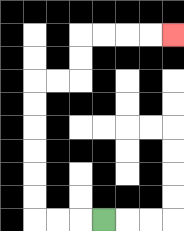{'start': '[4, 9]', 'end': '[7, 1]', 'path_directions': 'L,L,L,U,U,U,U,U,U,R,R,U,U,R,R,R,R', 'path_coordinates': '[[4, 9], [3, 9], [2, 9], [1, 9], [1, 8], [1, 7], [1, 6], [1, 5], [1, 4], [1, 3], [2, 3], [3, 3], [3, 2], [3, 1], [4, 1], [5, 1], [6, 1], [7, 1]]'}